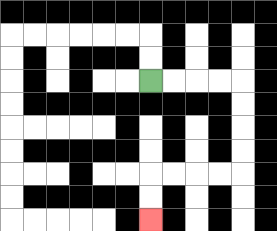{'start': '[6, 3]', 'end': '[6, 9]', 'path_directions': 'R,R,R,R,D,D,D,D,L,L,L,L,D,D', 'path_coordinates': '[[6, 3], [7, 3], [8, 3], [9, 3], [10, 3], [10, 4], [10, 5], [10, 6], [10, 7], [9, 7], [8, 7], [7, 7], [6, 7], [6, 8], [6, 9]]'}